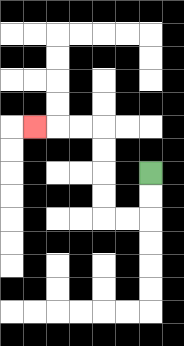{'start': '[6, 7]', 'end': '[1, 5]', 'path_directions': 'D,D,L,L,U,U,U,U,L,L,L', 'path_coordinates': '[[6, 7], [6, 8], [6, 9], [5, 9], [4, 9], [4, 8], [4, 7], [4, 6], [4, 5], [3, 5], [2, 5], [1, 5]]'}